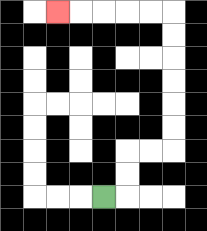{'start': '[4, 8]', 'end': '[2, 0]', 'path_directions': 'R,U,U,R,R,U,U,U,U,U,U,L,L,L,L,L', 'path_coordinates': '[[4, 8], [5, 8], [5, 7], [5, 6], [6, 6], [7, 6], [7, 5], [7, 4], [7, 3], [7, 2], [7, 1], [7, 0], [6, 0], [5, 0], [4, 0], [3, 0], [2, 0]]'}